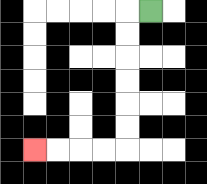{'start': '[6, 0]', 'end': '[1, 6]', 'path_directions': 'L,D,D,D,D,D,D,L,L,L,L', 'path_coordinates': '[[6, 0], [5, 0], [5, 1], [5, 2], [5, 3], [5, 4], [5, 5], [5, 6], [4, 6], [3, 6], [2, 6], [1, 6]]'}